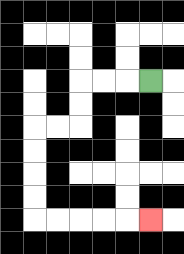{'start': '[6, 3]', 'end': '[6, 9]', 'path_directions': 'L,L,L,D,D,L,L,D,D,D,D,R,R,R,R,R', 'path_coordinates': '[[6, 3], [5, 3], [4, 3], [3, 3], [3, 4], [3, 5], [2, 5], [1, 5], [1, 6], [1, 7], [1, 8], [1, 9], [2, 9], [3, 9], [4, 9], [5, 9], [6, 9]]'}